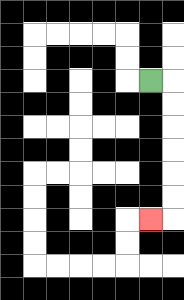{'start': '[6, 3]', 'end': '[6, 9]', 'path_directions': 'R,D,D,D,D,D,D,L', 'path_coordinates': '[[6, 3], [7, 3], [7, 4], [7, 5], [7, 6], [7, 7], [7, 8], [7, 9], [6, 9]]'}